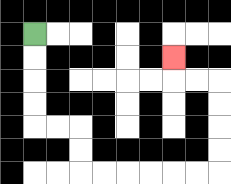{'start': '[1, 1]', 'end': '[7, 2]', 'path_directions': 'D,D,D,D,R,R,D,D,R,R,R,R,R,R,U,U,U,U,L,L,U', 'path_coordinates': '[[1, 1], [1, 2], [1, 3], [1, 4], [1, 5], [2, 5], [3, 5], [3, 6], [3, 7], [4, 7], [5, 7], [6, 7], [7, 7], [8, 7], [9, 7], [9, 6], [9, 5], [9, 4], [9, 3], [8, 3], [7, 3], [7, 2]]'}